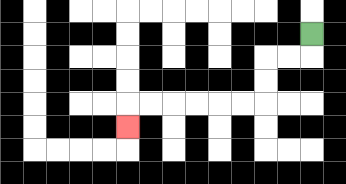{'start': '[13, 1]', 'end': '[5, 5]', 'path_directions': 'D,L,L,D,D,L,L,L,L,L,L,D', 'path_coordinates': '[[13, 1], [13, 2], [12, 2], [11, 2], [11, 3], [11, 4], [10, 4], [9, 4], [8, 4], [7, 4], [6, 4], [5, 4], [5, 5]]'}